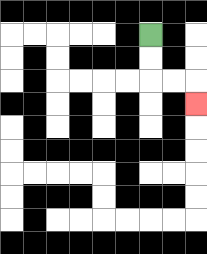{'start': '[6, 1]', 'end': '[8, 4]', 'path_directions': 'D,D,R,R,D', 'path_coordinates': '[[6, 1], [6, 2], [6, 3], [7, 3], [8, 3], [8, 4]]'}